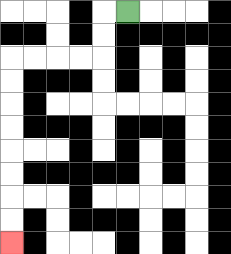{'start': '[5, 0]', 'end': '[0, 10]', 'path_directions': 'L,D,D,L,L,L,L,D,D,D,D,D,D,D,D', 'path_coordinates': '[[5, 0], [4, 0], [4, 1], [4, 2], [3, 2], [2, 2], [1, 2], [0, 2], [0, 3], [0, 4], [0, 5], [0, 6], [0, 7], [0, 8], [0, 9], [0, 10]]'}